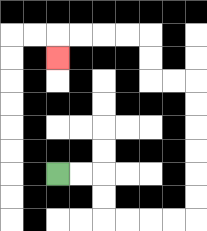{'start': '[2, 7]', 'end': '[2, 2]', 'path_directions': 'R,R,D,D,R,R,R,R,U,U,U,U,U,U,L,L,U,U,L,L,L,L,D', 'path_coordinates': '[[2, 7], [3, 7], [4, 7], [4, 8], [4, 9], [5, 9], [6, 9], [7, 9], [8, 9], [8, 8], [8, 7], [8, 6], [8, 5], [8, 4], [8, 3], [7, 3], [6, 3], [6, 2], [6, 1], [5, 1], [4, 1], [3, 1], [2, 1], [2, 2]]'}